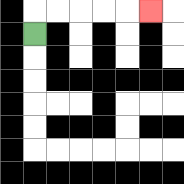{'start': '[1, 1]', 'end': '[6, 0]', 'path_directions': 'U,R,R,R,R,R', 'path_coordinates': '[[1, 1], [1, 0], [2, 0], [3, 0], [4, 0], [5, 0], [6, 0]]'}